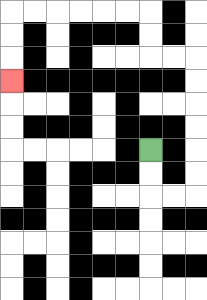{'start': '[6, 6]', 'end': '[0, 3]', 'path_directions': 'D,D,R,R,U,U,U,U,U,U,L,L,U,U,L,L,L,L,L,L,D,D,D', 'path_coordinates': '[[6, 6], [6, 7], [6, 8], [7, 8], [8, 8], [8, 7], [8, 6], [8, 5], [8, 4], [8, 3], [8, 2], [7, 2], [6, 2], [6, 1], [6, 0], [5, 0], [4, 0], [3, 0], [2, 0], [1, 0], [0, 0], [0, 1], [0, 2], [0, 3]]'}